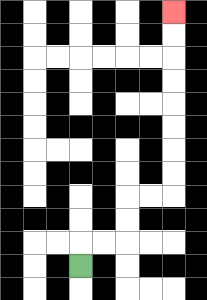{'start': '[3, 11]', 'end': '[7, 0]', 'path_directions': 'U,R,R,U,U,R,R,U,U,U,U,U,U,U,U', 'path_coordinates': '[[3, 11], [3, 10], [4, 10], [5, 10], [5, 9], [5, 8], [6, 8], [7, 8], [7, 7], [7, 6], [7, 5], [7, 4], [7, 3], [7, 2], [7, 1], [7, 0]]'}